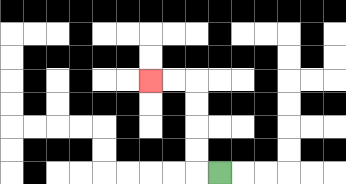{'start': '[9, 7]', 'end': '[6, 3]', 'path_directions': 'L,U,U,U,U,L,L', 'path_coordinates': '[[9, 7], [8, 7], [8, 6], [8, 5], [8, 4], [8, 3], [7, 3], [6, 3]]'}